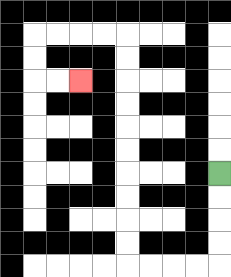{'start': '[9, 7]', 'end': '[3, 3]', 'path_directions': 'D,D,D,D,L,L,L,L,U,U,U,U,U,U,U,U,U,U,L,L,L,L,D,D,R,R', 'path_coordinates': '[[9, 7], [9, 8], [9, 9], [9, 10], [9, 11], [8, 11], [7, 11], [6, 11], [5, 11], [5, 10], [5, 9], [5, 8], [5, 7], [5, 6], [5, 5], [5, 4], [5, 3], [5, 2], [5, 1], [4, 1], [3, 1], [2, 1], [1, 1], [1, 2], [1, 3], [2, 3], [3, 3]]'}